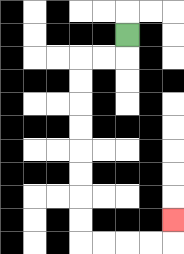{'start': '[5, 1]', 'end': '[7, 9]', 'path_directions': 'D,L,L,D,D,D,D,D,D,D,D,R,R,R,R,U', 'path_coordinates': '[[5, 1], [5, 2], [4, 2], [3, 2], [3, 3], [3, 4], [3, 5], [3, 6], [3, 7], [3, 8], [3, 9], [3, 10], [4, 10], [5, 10], [6, 10], [7, 10], [7, 9]]'}